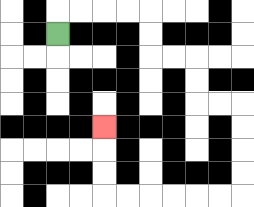{'start': '[2, 1]', 'end': '[4, 5]', 'path_directions': 'U,R,R,R,R,D,D,R,R,D,D,R,R,D,D,D,D,L,L,L,L,L,L,U,U,U', 'path_coordinates': '[[2, 1], [2, 0], [3, 0], [4, 0], [5, 0], [6, 0], [6, 1], [6, 2], [7, 2], [8, 2], [8, 3], [8, 4], [9, 4], [10, 4], [10, 5], [10, 6], [10, 7], [10, 8], [9, 8], [8, 8], [7, 8], [6, 8], [5, 8], [4, 8], [4, 7], [4, 6], [4, 5]]'}